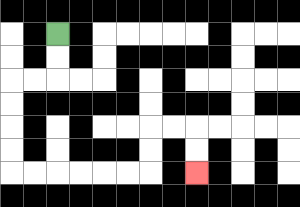{'start': '[2, 1]', 'end': '[8, 7]', 'path_directions': 'D,D,L,L,D,D,D,D,R,R,R,R,R,R,U,U,R,R,D,D', 'path_coordinates': '[[2, 1], [2, 2], [2, 3], [1, 3], [0, 3], [0, 4], [0, 5], [0, 6], [0, 7], [1, 7], [2, 7], [3, 7], [4, 7], [5, 7], [6, 7], [6, 6], [6, 5], [7, 5], [8, 5], [8, 6], [8, 7]]'}